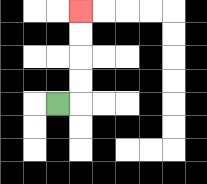{'start': '[2, 4]', 'end': '[3, 0]', 'path_directions': 'R,U,U,U,U', 'path_coordinates': '[[2, 4], [3, 4], [3, 3], [3, 2], [3, 1], [3, 0]]'}